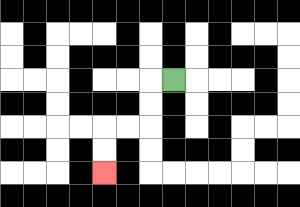{'start': '[7, 3]', 'end': '[4, 7]', 'path_directions': 'L,D,D,L,L,D,D', 'path_coordinates': '[[7, 3], [6, 3], [6, 4], [6, 5], [5, 5], [4, 5], [4, 6], [4, 7]]'}